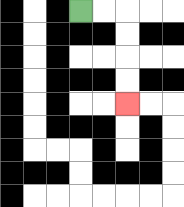{'start': '[3, 0]', 'end': '[5, 4]', 'path_directions': 'R,R,D,D,D,D', 'path_coordinates': '[[3, 0], [4, 0], [5, 0], [5, 1], [5, 2], [5, 3], [5, 4]]'}